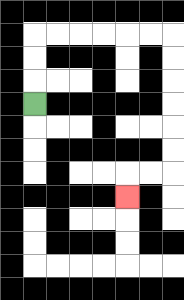{'start': '[1, 4]', 'end': '[5, 8]', 'path_directions': 'U,U,U,R,R,R,R,R,R,D,D,D,D,D,D,L,L,D', 'path_coordinates': '[[1, 4], [1, 3], [1, 2], [1, 1], [2, 1], [3, 1], [4, 1], [5, 1], [6, 1], [7, 1], [7, 2], [7, 3], [7, 4], [7, 5], [7, 6], [7, 7], [6, 7], [5, 7], [5, 8]]'}